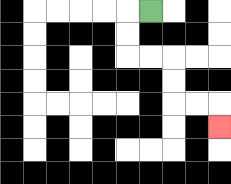{'start': '[6, 0]', 'end': '[9, 5]', 'path_directions': 'L,D,D,R,R,D,D,R,R,D', 'path_coordinates': '[[6, 0], [5, 0], [5, 1], [5, 2], [6, 2], [7, 2], [7, 3], [7, 4], [8, 4], [9, 4], [9, 5]]'}